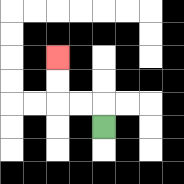{'start': '[4, 5]', 'end': '[2, 2]', 'path_directions': 'U,L,L,U,U', 'path_coordinates': '[[4, 5], [4, 4], [3, 4], [2, 4], [2, 3], [2, 2]]'}